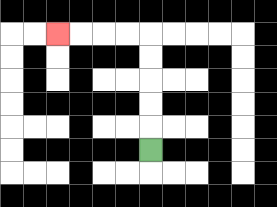{'start': '[6, 6]', 'end': '[2, 1]', 'path_directions': 'U,U,U,U,U,L,L,L,L', 'path_coordinates': '[[6, 6], [6, 5], [6, 4], [6, 3], [6, 2], [6, 1], [5, 1], [4, 1], [3, 1], [2, 1]]'}